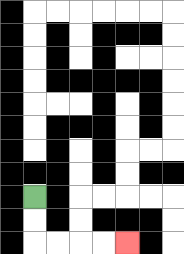{'start': '[1, 8]', 'end': '[5, 10]', 'path_directions': 'D,D,R,R,R,R', 'path_coordinates': '[[1, 8], [1, 9], [1, 10], [2, 10], [3, 10], [4, 10], [5, 10]]'}